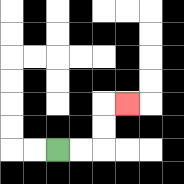{'start': '[2, 6]', 'end': '[5, 4]', 'path_directions': 'R,R,U,U,R', 'path_coordinates': '[[2, 6], [3, 6], [4, 6], [4, 5], [4, 4], [5, 4]]'}